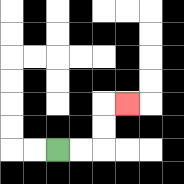{'start': '[2, 6]', 'end': '[5, 4]', 'path_directions': 'R,R,U,U,R', 'path_coordinates': '[[2, 6], [3, 6], [4, 6], [4, 5], [4, 4], [5, 4]]'}